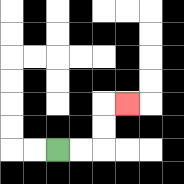{'start': '[2, 6]', 'end': '[5, 4]', 'path_directions': 'R,R,U,U,R', 'path_coordinates': '[[2, 6], [3, 6], [4, 6], [4, 5], [4, 4], [5, 4]]'}